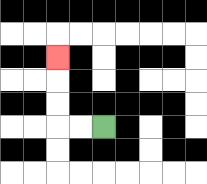{'start': '[4, 5]', 'end': '[2, 2]', 'path_directions': 'L,L,U,U,U', 'path_coordinates': '[[4, 5], [3, 5], [2, 5], [2, 4], [2, 3], [2, 2]]'}